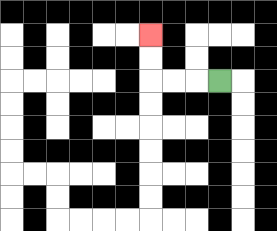{'start': '[9, 3]', 'end': '[6, 1]', 'path_directions': 'L,L,L,U,U', 'path_coordinates': '[[9, 3], [8, 3], [7, 3], [6, 3], [6, 2], [6, 1]]'}